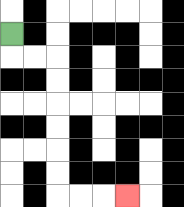{'start': '[0, 1]', 'end': '[5, 8]', 'path_directions': 'D,R,R,D,D,D,D,D,D,R,R,R', 'path_coordinates': '[[0, 1], [0, 2], [1, 2], [2, 2], [2, 3], [2, 4], [2, 5], [2, 6], [2, 7], [2, 8], [3, 8], [4, 8], [5, 8]]'}